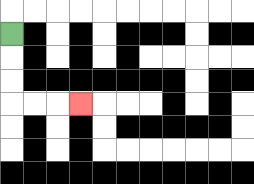{'start': '[0, 1]', 'end': '[3, 4]', 'path_directions': 'D,D,D,R,R,R', 'path_coordinates': '[[0, 1], [0, 2], [0, 3], [0, 4], [1, 4], [2, 4], [3, 4]]'}